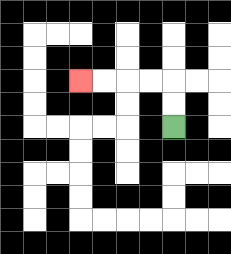{'start': '[7, 5]', 'end': '[3, 3]', 'path_directions': 'U,U,L,L,L,L', 'path_coordinates': '[[7, 5], [7, 4], [7, 3], [6, 3], [5, 3], [4, 3], [3, 3]]'}